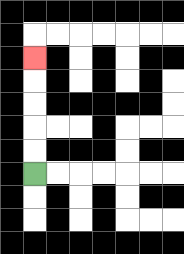{'start': '[1, 7]', 'end': '[1, 2]', 'path_directions': 'U,U,U,U,U', 'path_coordinates': '[[1, 7], [1, 6], [1, 5], [1, 4], [1, 3], [1, 2]]'}